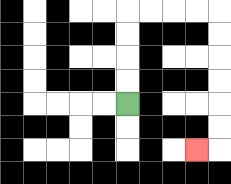{'start': '[5, 4]', 'end': '[8, 6]', 'path_directions': 'U,U,U,U,R,R,R,R,D,D,D,D,D,D,L', 'path_coordinates': '[[5, 4], [5, 3], [5, 2], [5, 1], [5, 0], [6, 0], [7, 0], [8, 0], [9, 0], [9, 1], [9, 2], [9, 3], [9, 4], [9, 5], [9, 6], [8, 6]]'}